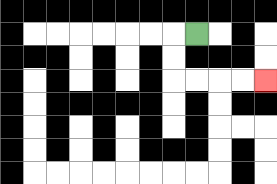{'start': '[8, 1]', 'end': '[11, 3]', 'path_directions': 'L,D,D,R,R,R,R', 'path_coordinates': '[[8, 1], [7, 1], [7, 2], [7, 3], [8, 3], [9, 3], [10, 3], [11, 3]]'}